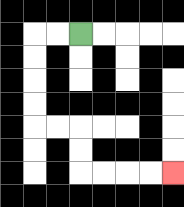{'start': '[3, 1]', 'end': '[7, 7]', 'path_directions': 'L,L,D,D,D,D,R,R,D,D,R,R,R,R', 'path_coordinates': '[[3, 1], [2, 1], [1, 1], [1, 2], [1, 3], [1, 4], [1, 5], [2, 5], [3, 5], [3, 6], [3, 7], [4, 7], [5, 7], [6, 7], [7, 7]]'}